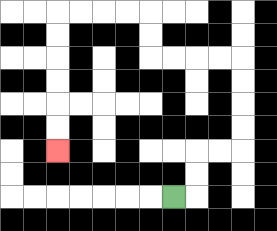{'start': '[7, 8]', 'end': '[2, 6]', 'path_directions': 'R,U,U,R,R,U,U,U,U,L,L,L,L,U,U,L,L,L,L,D,D,D,D,D,D', 'path_coordinates': '[[7, 8], [8, 8], [8, 7], [8, 6], [9, 6], [10, 6], [10, 5], [10, 4], [10, 3], [10, 2], [9, 2], [8, 2], [7, 2], [6, 2], [6, 1], [6, 0], [5, 0], [4, 0], [3, 0], [2, 0], [2, 1], [2, 2], [2, 3], [2, 4], [2, 5], [2, 6]]'}